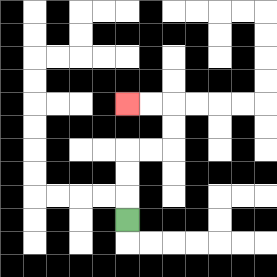{'start': '[5, 9]', 'end': '[5, 4]', 'path_directions': 'U,U,U,R,R,U,U,L,L', 'path_coordinates': '[[5, 9], [5, 8], [5, 7], [5, 6], [6, 6], [7, 6], [7, 5], [7, 4], [6, 4], [5, 4]]'}